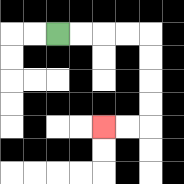{'start': '[2, 1]', 'end': '[4, 5]', 'path_directions': 'R,R,R,R,D,D,D,D,L,L', 'path_coordinates': '[[2, 1], [3, 1], [4, 1], [5, 1], [6, 1], [6, 2], [6, 3], [6, 4], [6, 5], [5, 5], [4, 5]]'}